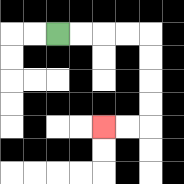{'start': '[2, 1]', 'end': '[4, 5]', 'path_directions': 'R,R,R,R,D,D,D,D,L,L', 'path_coordinates': '[[2, 1], [3, 1], [4, 1], [5, 1], [6, 1], [6, 2], [6, 3], [6, 4], [6, 5], [5, 5], [4, 5]]'}